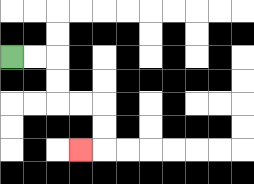{'start': '[0, 2]', 'end': '[3, 6]', 'path_directions': 'R,R,D,D,R,R,D,D,L', 'path_coordinates': '[[0, 2], [1, 2], [2, 2], [2, 3], [2, 4], [3, 4], [4, 4], [4, 5], [4, 6], [3, 6]]'}